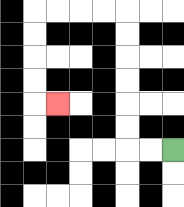{'start': '[7, 6]', 'end': '[2, 4]', 'path_directions': 'L,L,U,U,U,U,U,U,L,L,L,L,D,D,D,D,R', 'path_coordinates': '[[7, 6], [6, 6], [5, 6], [5, 5], [5, 4], [5, 3], [5, 2], [5, 1], [5, 0], [4, 0], [3, 0], [2, 0], [1, 0], [1, 1], [1, 2], [1, 3], [1, 4], [2, 4]]'}